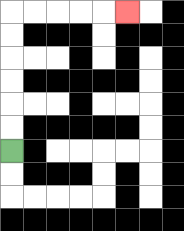{'start': '[0, 6]', 'end': '[5, 0]', 'path_directions': 'U,U,U,U,U,U,R,R,R,R,R', 'path_coordinates': '[[0, 6], [0, 5], [0, 4], [0, 3], [0, 2], [0, 1], [0, 0], [1, 0], [2, 0], [3, 0], [4, 0], [5, 0]]'}